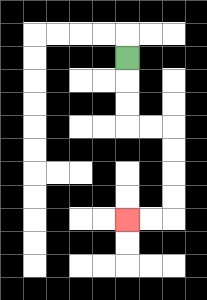{'start': '[5, 2]', 'end': '[5, 9]', 'path_directions': 'D,D,D,R,R,D,D,D,D,L,L', 'path_coordinates': '[[5, 2], [5, 3], [5, 4], [5, 5], [6, 5], [7, 5], [7, 6], [7, 7], [7, 8], [7, 9], [6, 9], [5, 9]]'}